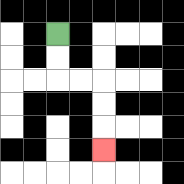{'start': '[2, 1]', 'end': '[4, 6]', 'path_directions': 'D,D,R,R,D,D,D', 'path_coordinates': '[[2, 1], [2, 2], [2, 3], [3, 3], [4, 3], [4, 4], [4, 5], [4, 6]]'}